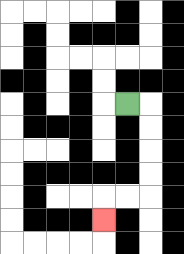{'start': '[5, 4]', 'end': '[4, 9]', 'path_directions': 'R,D,D,D,D,L,L,D', 'path_coordinates': '[[5, 4], [6, 4], [6, 5], [6, 6], [6, 7], [6, 8], [5, 8], [4, 8], [4, 9]]'}